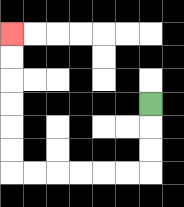{'start': '[6, 4]', 'end': '[0, 1]', 'path_directions': 'D,D,D,L,L,L,L,L,L,U,U,U,U,U,U', 'path_coordinates': '[[6, 4], [6, 5], [6, 6], [6, 7], [5, 7], [4, 7], [3, 7], [2, 7], [1, 7], [0, 7], [0, 6], [0, 5], [0, 4], [0, 3], [0, 2], [0, 1]]'}